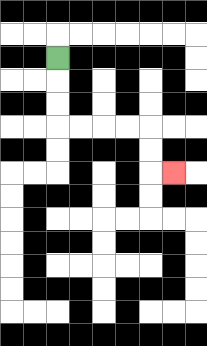{'start': '[2, 2]', 'end': '[7, 7]', 'path_directions': 'D,D,D,R,R,R,R,D,D,R', 'path_coordinates': '[[2, 2], [2, 3], [2, 4], [2, 5], [3, 5], [4, 5], [5, 5], [6, 5], [6, 6], [6, 7], [7, 7]]'}